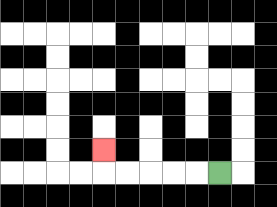{'start': '[9, 7]', 'end': '[4, 6]', 'path_directions': 'L,L,L,L,L,U', 'path_coordinates': '[[9, 7], [8, 7], [7, 7], [6, 7], [5, 7], [4, 7], [4, 6]]'}